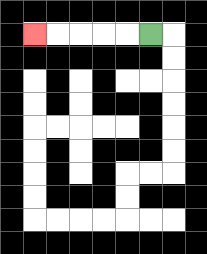{'start': '[6, 1]', 'end': '[1, 1]', 'path_directions': 'L,L,L,L,L', 'path_coordinates': '[[6, 1], [5, 1], [4, 1], [3, 1], [2, 1], [1, 1]]'}